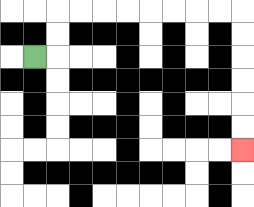{'start': '[1, 2]', 'end': '[10, 6]', 'path_directions': 'R,U,U,R,R,R,R,R,R,R,R,D,D,D,D,D,D', 'path_coordinates': '[[1, 2], [2, 2], [2, 1], [2, 0], [3, 0], [4, 0], [5, 0], [6, 0], [7, 0], [8, 0], [9, 0], [10, 0], [10, 1], [10, 2], [10, 3], [10, 4], [10, 5], [10, 6]]'}